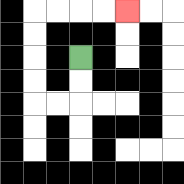{'start': '[3, 2]', 'end': '[5, 0]', 'path_directions': 'D,D,L,L,U,U,U,U,R,R,R,R', 'path_coordinates': '[[3, 2], [3, 3], [3, 4], [2, 4], [1, 4], [1, 3], [1, 2], [1, 1], [1, 0], [2, 0], [3, 0], [4, 0], [5, 0]]'}